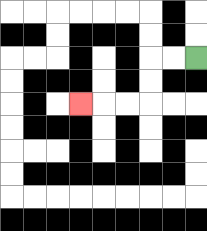{'start': '[8, 2]', 'end': '[3, 4]', 'path_directions': 'L,L,D,D,L,L,L', 'path_coordinates': '[[8, 2], [7, 2], [6, 2], [6, 3], [6, 4], [5, 4], [4, 4], [3, 4]]'}